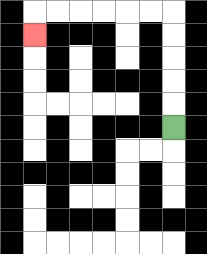{'start': '[7, 5]', 'end': '[1, 1]', 'path_directions': 'U,U,U,U,U,L,L,L,L,L,L,D', 'path_coordinates': '[[7, 5], [7, 4], [7, 3], [7, 2], [7, 1], [7, 0], [6, 0], [5, 0], [4, 0], [3, 0], [2, 0], [1, 0], [1, 1]]'}